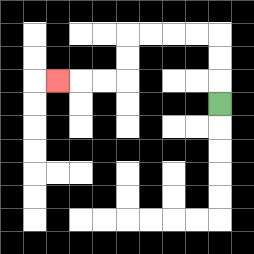{'start': '[9, 4]', 'end': '[2, 3]', 'path_directions': 'U,U,U,L,L,L,L,D,D,L,L,L', 'path_coordinates': '[[9, 4], [9, 3], [9, 2], [9, 1], [8, 1], [7, 1], [6, 1], [5, 1], [5, 2], [5, 3], [4, 3], [3, 3], [2, 3]]'}